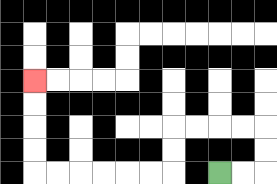{'start': '[9, 7]', 'end': '[1, 3]', 'path_directions': 'R,R,U,U,L,L,L,L,D,D,L,L,L,L,L,L,U,U,U,U', 'path_coordinates': '[[9, 7], [10, 7], [11, 7], [11, 6], [11, 5], [10, 5], [9, 5], [8, 5], [7, 5], [7, 6], [7, 7], [6, 7], [5, 7], [4, 7], [3, 7], [2, 7], [1, 7], [1, 6], [1, 5], [1, 4], [1, 3]]'}